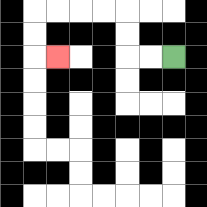{'start': '[7, 2]', 'end': '[2, 2]', 'path_directions': 'L,L,U,U,L,L,L,L,D,D,R', 'path_coordinates': '[[7, 2], [6, 2], [5, 2], [5, 1], [5, 0], [4, 0], [3, 0], [2, 0], [1, 0], [1, 1], [1, 2], [2, 2]]'}